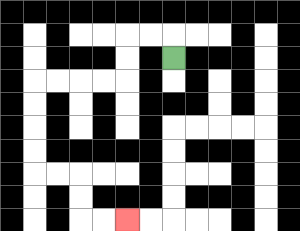{'start': '[7, 2]', 'end': '[5, 9]', 'path_directions': 'U,L,L,D,D,L,L,L,L,D,D,D,D,R,R,D,D,R,R', 'path_coordinates': '[[7, 2], [7, 1], [6, 1], [5, 1], [5, 2], [5, 3], [4, 3], [3, 3], [2, 3], [1, 3], [1, 4], [1, 5], [1, 6], [1, 7], [2, 7], [3, 7], [3, 8], [3, 9], [4, 9], [5, 9]]'}